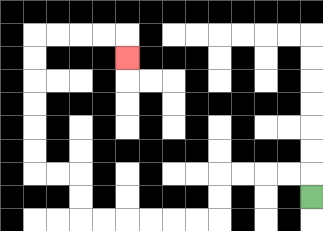{'start': '[13, 8]', 'end': '[5, 2]', 'path_directions': 'U,L,L,L,L,D,D,L,L,L,L,L,L,U,U,L,L,U,U,U,U,U,U,R,R,R,R,D', 'path_coordinates': '[[13, 8], [13, 7], [12, 7], [11, 7], [10, 7], [9, 7], [9, 8], [9, 9], [8, 9], [7, 9], [6, 9], [5, 9], [4, 9], [3, 9], [3, 8], [3, 7], [2, 7], [1, 7], [1, 6], [1, 5], [1, 4], [1, 3], [1, 2], [1, 1], [2, 1], [3, 1], [4, 1], [5, 1], [5, 2]]'}